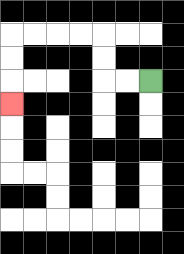{'start': '[6, 3]', 'end': '[0, 4]', 'path_directions': 'L,L,U,U,L,L,L,L,D,D,D', 'path_coordinates': '[[6, 3], [5, 3], [4, 3], [4, 2], [4, 1], [3, 1], [2, 1], [1, 1], [0, 1], [0, 2], [0, 3], [0, 4]]'}